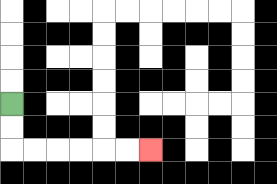{'start': '[0, 4]', 'end': '[6, 6]', 'path_directions': 'D,D,R,R,R,R,R,R', 'path_coordinates': '[[0, 4], [0, 5], [0, 6], [1, 6], [2, 6], [3, 6], [4, 6], [5, 6], [6, 6]]'}